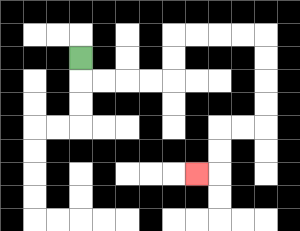{'start': '[3, 2]', 'end': '[8, 7]', 'path_directions': 'D,R,R,R,R,U,U,R,R,R,R,D,D,D,D,L,L,D,D,L', 'path_coordinates': '[[3, 2], [3, 3], [4, 3], [5, 3], [6, 3], [7, 3], [7, 2], [7, 1], [8, 1], [9, 1], [10, 1], [11, 1], [11, 2], [11, 3], [11, 4], [11, 5], [10, 5], [9, 5], [9, 6], [9, 7], [8, 7]]'}